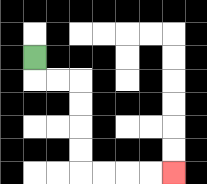{'start': '[1, 2]', 'end': '[7, 7]', 'path_directions': 'D,R,R,D,D,D,D,R,R,R,R', 'path_coordinates': '[[1, 2], [1, 3], [2, 3], [3, 3], [3, 4], [3, 5], [3, 6], [3, 7], [4, 7], [5, 7], [6, 7], [7, 7]]'}